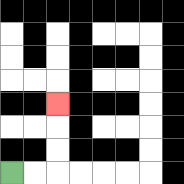{'start': '[0, 7]', 'end': '[2, 4]', 'path_directions': 'R,R,U,U,U', 'path_coordinates': '[[0, 7], [1, 7], [2, 7], [2, 6], [2, 5], [2, 4]]'}